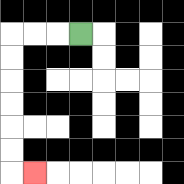{'start': '[3, 1]', 'end': '[1, 7]', 'path_directions': 'L,L,L,D,D,D,D,D,D,R', 'path_coordinates': '[[3, 1], [2, 1], [1, 1], [0, 1], [0, 2], [0, 3], [0, 4], [0, 5], [0, 6], [0, 7], [1, 7]]'}